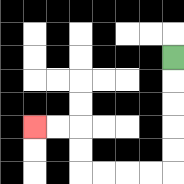{'start': '[7, 2]', 'end': '[1, 5]', 'path_directions': 'D,D,D,D,D,L,L,L,L,U,U,L,L', 'path_coordinates': '[[7, 2], [7, 3], [7, 4], [7, 5], [7, 6], [7, 7], [6, 7], [5, 7], [4, 7], [3, 7], [3, 6], [3, 5], [2, 5], [1, 5]]'}